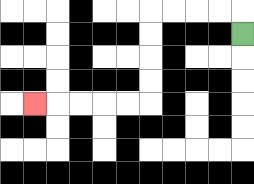{'start': '[10, 1]', 'end': '[1, 4]', 'path_directions': 'U,L,L,L,L,D,D,D,D,L,L,L,L,L', 'path_coordinates': '[[10, 1], [10, 0], [9, 0], [8, 0], [7, 0], [6, 0], [6, 1], [6, 2], [6, 3], [6, 4], [5, 4], [4, 4], [3, 4], [2, 4], [1, 4]]'}